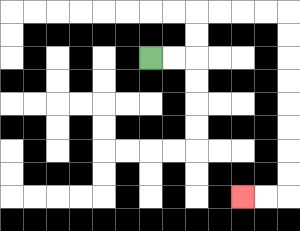{'start': '[6, 2]', 'end': '[10, 8]', 'path_directions': 'R,R,U,U,R,R,R,R,D,D,D,D,D,D,D,D,L,L', 'path_coordinates': '[[6, 2], [7, 2], [8, 2], [8, 1], [8, 0], [9, 0], [10, 0], [11, 0], [12, 0], [12, 1], [12, 2], [12, 3], [12, 4], [12, 5], [12, 6], [12, 7], [12, 8], [11, 8], [10, 8]]'}